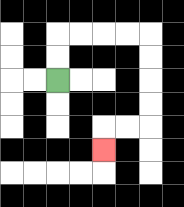{'start': '[2, 3]', 'end': '[4, 6]', 'path_directions': 'U,U,R,R,R,R,D,D,D,D,L,L,D', 'path_coordinates': '[[2, 3], [2, 2], [2, 1], [3, 1], [4, 1], [5, 1], [6, 1], [6, 2], [6, 3], [6, 4], [6, 5], [5, 5], [4, 5], [4, 6]]'}